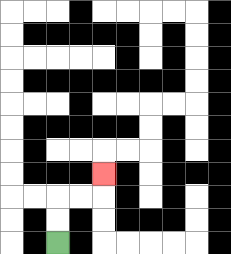{'start': '[2, 10]', 'end': '[4, 7]', 'path_directions': 'U,U,R,R,U', 'path_coordinates': '[[2, 10], [2, 9], [2, 8], [3, 8], [4, 8], [4, 7]]'}